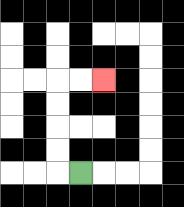{'start': '[3, 7]', 'end': '[4, 3]', 'path_directions': 'L,U,U,U,U,R,R', 'path_coordinates': '[[3, 7], [2, 7], [2, 6], [2, 5], [2, 4], [2, 3], [3, 3], [4, 3]]'}